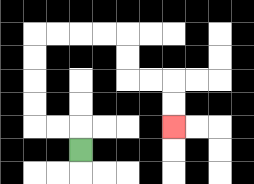{'start': '[3, 6]', 'end': '[7, 5]', 'path_directions': 'U,L,L,U,U,U,U,R,R,R,R,D,D,R,R,D,D', 'path_coordinates': '[[3, 6], [3, 5], [2, 5], [1, 5], [1, 4], [1, 3], [1, 2], [1, 1], [2, 1], [3, 1], [4, 1], [5, 1], [5, 2], [5, 3], [6, 3], [7, 3], [7, 4], [7, 5]]'}